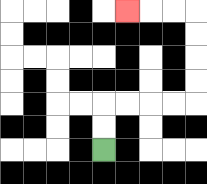{'start': '[4, 6]', 'end': '[5, 0]', 'path_directions': 'U,U,R,R,R,R,U,U,U,U,L,L,L', 'path_coordinates': '[[4, 6], [4, 5], [4, 4], [5, 4], [6, 4], [7, 4], [8, 4], [8, 3], [8, 2], [8, 1], [8, 0], [7, 0], [6, 0], [5, 0]]'}